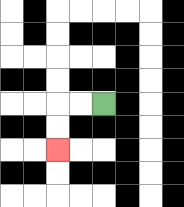{'start': '[4, 4]', 'end': '[2, 6]', 'path_directions': 'L,L,D,D', 'path_coordinates': '[[4, 4], [3, 4], [2, 4], [2, 5], [2, 6]]'}